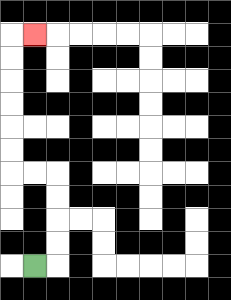{'start': '[1, 11]', 'end': '[1, 1]', 'path_directions': 'R,U,U,U,U,L,L,U,U,U,U,U,U,R', 'path_coordinates': '[[1, 11], [2, 11], [2, 10], [2, 9], [2, 8], [2, 7], [1, 7], [0, 7], [0, 6], [0, 5], [0, 4], [0, 3], [0, 2], [0, 1], [1, 1]]'}